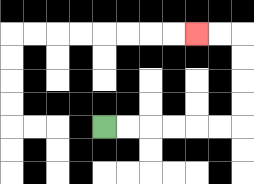{'start': '[4, 5]', 'end': '[8, 1]', 'path_directions': 'R,R,R,R,R,R,U,U,U,U,L,L', 'path_coordinates': '[[4, 5], [5, 5], [6, 5], [7, 5], [8, 5], [9, 5], [10, 5], [10, 4], [10, 3], [10, 2], [10, 1], [9, 1], [8, 1]]'}